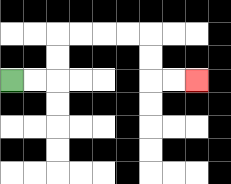{'start': '[0, 3]', 'end': '[8, 3]', 'path_directions': 'R,R,U,U,R,R,R,R,D,D,R,R', 'path_coordinates': '[[0, 3], [1, 3], [2, 3], [2, 2], [2, 1], [3, 1], [4, 1], [5, 1], [6, 1], [6, 2], [6, 3], [7, 3], [8, 3]]'}